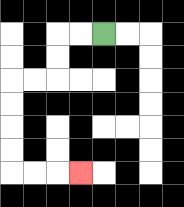{'start': '[4, 1]', 'end': '[3, 7]', 'path_directions': 'L,L,D,D,L,L,D,D,D,D,R,R,R', 'path_coordinates': '[[4, 1], [3, 1], [2, 1], [2, 2], [2, 3], [1, 3], [0, 3], [0, 4], [0, 5], [0, 6], [0, 7], [1, 7], [2, 7], [3, 7]]'}